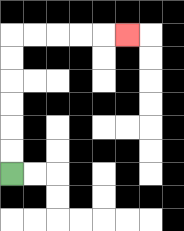{'start': '[0, 7]', 'end': '[5, 1]', 'path_directions': 'U,U,U,U,U,U,R,R,R,R,R', 'path_coordinates': '[[0, 7], [0, 6], [0, 5], [0, 4], [0, 3], [0, 2], [0, 1], [1, 1], [2, 1], [3, 1], [4, 1], [5, 1]]'}